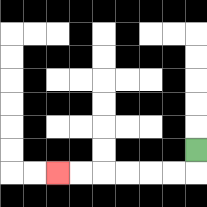{'start': '[8, 6]', 'end': '[2, 7]', 'path_directions': 'D,L,L,L,L,L,L', 'path_coordinates': '[[8, 6], [8, 7], [7, 7], [6, 7], [5, 7], [4, 7], [3, 7], [2, 7]]'}